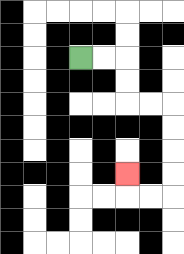{'start': '[3, 2]', 'end': '[5, 7]', 'path_directions': 'R,R,D,D,R,R,D,D,D,D,L,L,U', 'path_coordinates': '[[3, 2], [4, 2], [5, 2], [5, 3], [5, 4], [6, 4], [7, 4], [7, 5], [7, 6], [7, 7], [7, 8], [6, 8], [5, 8], [5, 7]]'}